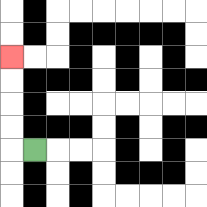{'start': '[1, 6]', 'end': '[0, 2]', 'path_directions': 'L,U,U,U,U', 'path_coordinates': '[[1, 6], [0, 6], [0, 5], [0, 4], [0, 3], [0, 2]]'}